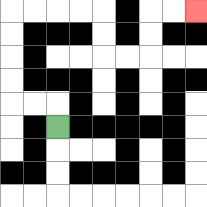{'start': '[2, 5]', 'end': '[8, 0]', 'path_directions': 'U,L,L,U,U,U,U,R,R,R,R,D,D,R,R,U,U,R,R', 'path_coordinates': '[[2, 5], [2, 4], [1, 4], [0, 4], [0, 3], [0, 2], [0, 1], [0, 0], [1, 0], [2, 0], [3, 0], [4, 0], [4, 1], [4, 2], [5, 2], [6, 2], [6, 1], [6, 0], [7, 0], [8, 0]]'}